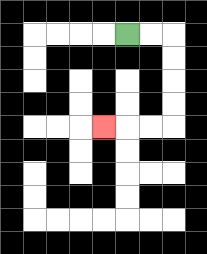{'start': '[5, 1]', 'end': '[4, 5]', 'path_directions': 'R,R,D,D,D,D,L,L,L', 'path_coordinates': '[[5, 1], [6, 1], [7, 1], [7, 2], [7, 3], [7, 4], [7, 5], [6, 5], [5, 5], [4, 5]]'}